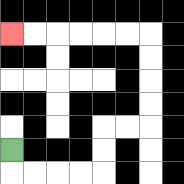{'start': '[0, 6]', 'end': '[0, 1]', 'path_directions': 'D,R,R,R,R,U,U,R,R,U,U,U,U,L,L,L,L,L,L', 'path_coordinates': '[[0, 6], [0, 7], [1, 7], [2, 7], [3, 7], [4, 7], [4, 6], [4, 5], [5, 5], [6, 5], [6, 4], [6, 3], [6, 2], [6, 1], [5, 1], [4, 1], [3, 1], [2, 1], [1, 1], [0, 1]]'}